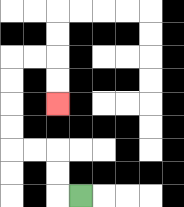{'start': '[3, 8]', 'end': '[2, 4]', 'path_directions': 'L,U,U,L,L,U,U,U,U,R,R,D,D', 'path_coordinates': '[[3, 8], [2, 8], [2, 7], [2, 6], [1, 6], [0, 6], [0, 5], [0, 4], [0, 3], [0, 2], [1, 2], [2, 2], [2, 3], [2, 4]]'}